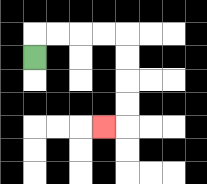{'start': '[1, 2]', 'end': '[4, 5]', 'path_directions': 'U,R,R,R,R,D,D,D,D,L', 'path_coordinates': '[[1, 2], [1, 1], [2, 1], [3, 1], [4, 1], [5, 1], [5, 2], [5, 3], [5, 4], [5, 5], [4, 5]]'}